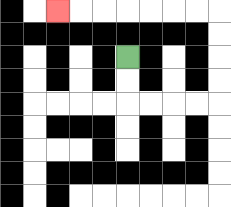{'start': '[5, 2]', 'end': '[2, 0]', 'path_directions': 'D,D,R,R,R,R,U,U,U,U,L,L,L,L,L,L,L', 'path_coordinates': '[[5, 2], [5, 3], [5, 4], [6, 4], [7, 4], [8, 4], [9, 4], [9, 3], [9, 2], [9, 1], [9, 0], [8, 0], [7, 0], [6, 0], [5, 0], [4, 0], [3, 0], [2, 0]]'}